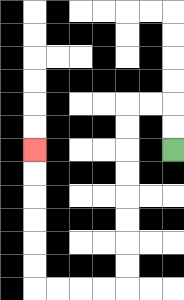{'start': '[7, 6]', 'end': '[1, 6]', 'path_directions': 'U,U,L,L,D,D,D,D,D,D,D,D,L,L,L,L,U,U,U,U,U,U', 'path_coordinates': '[[7, 6], [7, 5], [7, 4], [6, 4], [5, 4], [5, 5], [5, 6], [5, 7], [5, 8], [5, 9], [5, 10], [5, 11], [5, 12], [4, 12], [3, 12], [2, 12], [1, 12], [1, 11], [1, 10], [1, 9], [1, 8], [1, 7], [1, 6]]'}